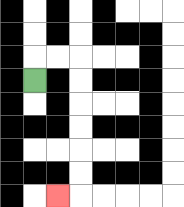{'start': '[1, 3]', 'end': '[2, 8]', 'path_directions': 'U,R,R,D,D,D,D,D,D,L', 'path_coordinates': '[[1, 3], [1, 2], [2, 2], [3, 2], [3, 3], [3, 4], [3, 5], [3, 6], [3, 7], [3, 8], [2, 8]]'}